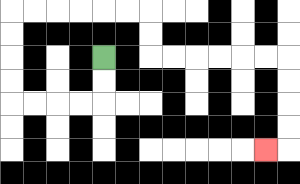{'start': '[4, 2]', 'end': '[11, 6]', 'path_directions': 'D,D,L,L,L,L,U,U,U,U,R,R,R,R,R,R,D,D,R,R,R,R,R,R,D,D,D,D,L', 'path_coordinates': '[[4, 2], [4, 3], [4, 4], [3, 4], [2, 4], [1, 4], [0, 4], [0, 3], [0, 2], [0, 1], [0, 0], [1, 0], [2, 0], [3, 0], [4, 0], [5, 0], [6, 0], [6, 1], [6, 2], [7, 2], [8, 2], [9, 2], [10, 2], [11, 2], [12, 2], [12, 3], [12, 4], [12, 5], [12, 6], [11, 6]]'}